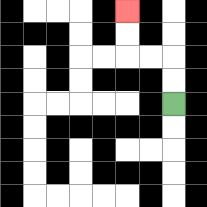{'start': '[7, 4]', 'end': '[5, 0]', 'path_directions': 'U,U,L,L,U,U', 'path_coordinates': '[[7, 4], [7, 3], [7, 2], [6, 2], [5, 2], [5, 1], [5, 0]]'}